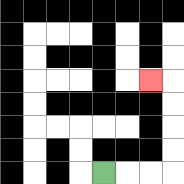{'start': '[4, 7]', 'end': '[6, 3]', 'path_directions': 'R,R,R,U,U,U,U,L', 'path_coordinates': '[[4, 7], [5, 7], [6, 7], [7, 7], [7, 6], [7, 5], [7, 4], [7, 3], [6, 3]]'}